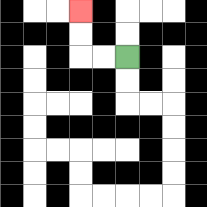{'start': '[5, 2]', 'end': '[3, 0]', 'path_directions': 'L,L,U,U', 'path_coordinates': '[[5, 2], [4, 2], [3, 2], [3, 1], [3, 0]]'}